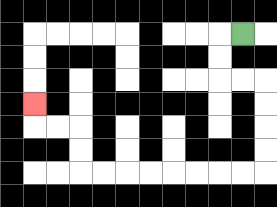{'start': '[10, 1]', 'end': '[1, 4]', 'path_directions': 'L,D,D,R,R,D,D,D,D,L,L,L,L,L,L,L,L,U,U,L,L,U', 'path_coordinates': '[[10, 1], [9, 1], [9, 2], [9, 3], [10, 3], [11, 3], [11, 4], [11, 5], [11, 6], [11, 7], [10, 7], [9, 7], [8, 7], [7, 7], [6, 7], [5, 7], [4, 7], [3, 7], [3, 6], [3, 5], [2, 5], [1, 5], [1, 4]]'}